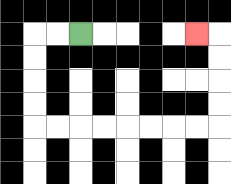{'start': '[3, 1]', 'end': '[8, 1]', 'path_directions': 'L,L,D,D,D,D,R,R,R,R,R,R,R,R,U,U,U,U,L', 'path_coordinates': '[[3, 1], [2, 1], [1, 1], [1, 2], [1, 3], [1, 4], [1, 5], [2, 5], [3, 5], [4, 5], [5, 5], [6, 5], [7, 5], [8, 5], [9, 5], [9, 4], [9, 3], [9, 2], [9, 1], [8, 1]]'}